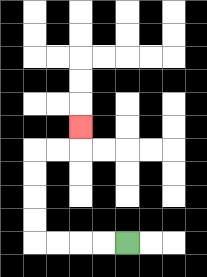{'start': '[5, 10]', 'end': '[3, 5]', 'path_directions': 'L,L,L,L,U,U,U,U,R,R,U', 'path_coordinates': '[[5, 10], [4, 10], [3, 10], [2, 10], [1, 10], [1, 9], [1, 8], [1, 7], [1, 6], [2, 6], [3, 6], [3, 5]]'}